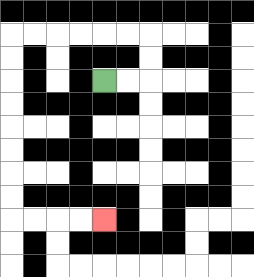{'start': '[4, 3]', 'end': '[4, 9]', 'path_directions': 'R,R,U,U,L,L,L,L,L,L,D,D,D,D,D,D,D,D,R,R,R,R', 'path_coordinates': '[[4, 3], [5, 3], [6, 3], [6, 2], [6, 1], [5, 1], [4, 1], [3, 1], [2, 1], [1, 1], [0, 1], [0, 2], [0, 3], [0, 4], [0, 5], [0, 6], [0, 7], [0, 8], [0, 9], [1, 9], [2, 9], [3, 9], [4, 9]]'}